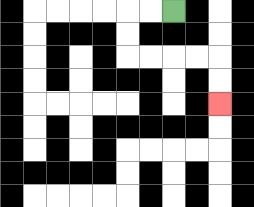{'start': '[7, 0]', 'end': '[9, 4]', 'path_directions': 'L,L,D,D,R,R,R,R,D,D', 'path_coordinates': '[[7, 0], [6, 0], [5, 0], [5, 1], [5, 2], [6, 2], [7, 2], [8, 2], [9, 2], [9, 3], [9, 4]]'}